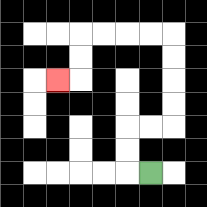{'start': '[6, 7]', 'end': '[2, 3]', 'path_directions': 'L,U,U,R,R,U,U,U,U,L,L,L,L,D,D,L', 'path_coordinates': '[[6, 7], [5, 7], [5, 6], [5, 5], [6, 5], [7, 5], [7, 4], [7, 3], [7, 2], [7, 1], [6, 1], [5, 1], [4, 1], [3, 1], [3, 2], [3, 3], [2, 3]]'}